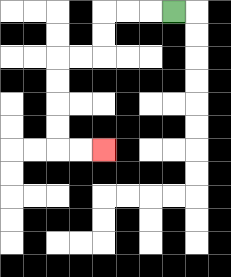{'start': '[7, 0]', 'end': '[4, 6]', 'path_directions': 'L,L,L,D,D,L,L,D,D,D,D,R,R', 'path_coordinates': '[[7, 0], [6, 0], [5, 0], [4, 0], [4, 1], [4, 2], [3, 2], [2, 2], [2, 3], [2, 4], [2, 5], [2, 6], [3, 6], [4, 6]]'}